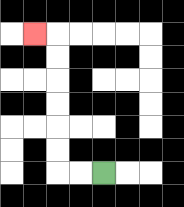{'start': '[4, 7]', 'end': '[1, 1]', 'path_directions': 'L,L,U,U,U,U,U,U,L', 'path_coordinates': '[[4, 7], [3, 7], [2, 7], [2, 6], [2, 5], [2, 4], [2, 3], [2, 2], [2, 1], [1, 1]]'}